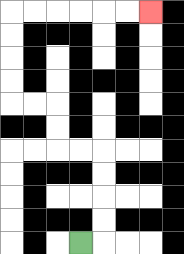{'start': '[3, 10]', 'end': '[6, 0]', 'path_directions': 'R,U,U,U,U,L,L,U,U,L,L,U,U,U,U,R,R,R,R,R,R', 'path_coordinates': '[[3, 10], [4, 10], [4, 9], [4, 8], [4, 7], [4, 6], [3, 6], [2, 6], [2, 5], [2, 4], [1, 4], [0, 4], [0, 3], [0, 2], [0, 1], [0, 0], [1, 0], [2, 0], [3, 0], [4, 0], [5, 0], [6, 0]]'}